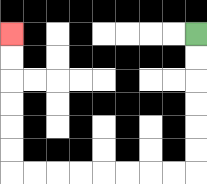{'start': '[8, 1]', 'end': '[0, 1]', 'path_directions': 'D,D,D,D,D,D,L,L,L,L,L,L,L,L,U,U,U,U,U,U', 'path_coordinates': '[[8, 1], [8, 2], [8, 3], [8, 4], [8, 5], [8, 6], [8, 7], [7, 7], [6, 7], [5, 7], [4, 7], [3, 7], [2, 7], [1, 7], [0, 7], [0, 6], [0, 5], [0, 4], [0, 3], [0, 2], [0, 1]]'}